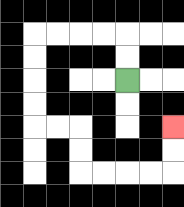{'start': '[5, 3]', 'end': '[7, 5]', 'path_directions': 'U,U,L,L,L,L,D,D,D,D,R,R,D,D,R,R,R,R,U,U', 'path_coordinates': '[[5, 3], [5, 2], [5, 1], [4, 1], [3, 1], [2, 1], [1, 1], [1, 2], [1, 3], [1, 4], [1, 5], [2, 5], [3, 5], [3, 6], [3, 7], [4, 7], [5, 7], [6, 7], [7, 7], [7, 6], [7, 5]]'}